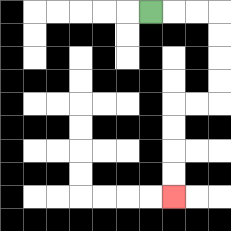{'start': '[6, 0]', 'end': '[7, 8]', 'path_directions': 'R,R,R,D,D,D,D,L,L,D,D,D,D', 'path_coordinates': '[[6, 0], [7, 0], [8, 0], [9, 0], [9, 1], [9, 2], [9, 3], [9, 4], [8, 4], [7, 4], [7, 5], [7, 6], [7, 7], [7, 8]]'}